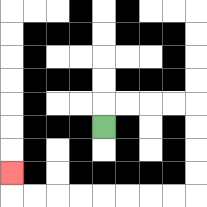{'start': '[4, 5]', 'end': '[0, 7]', 'path_directions': 'U,R,R,R,R,D,D,D,D,L,L,L,L,L,L,L,L,U', 'path_coordinates': '[[4, 5], [4, 4], [5, 4], [6, 4], [7, 4], [8, 4], [8, 5], [8, 6], [8, 7], [8, 8], [7, 8], [6, 8], [5, 8], [4, 8], [3, 8], [2, 8], [1, 8], [0, 8], [0, 7]]'}